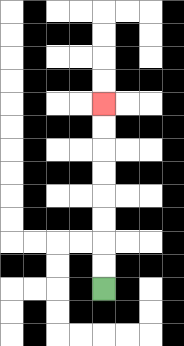{'start': '[4, 12]', 'end': '[4, 4]', 'path_directions': 'U,U,U,U,U,U,U,U', 'path_coordinates': '[[4, 12], [4, 11], [4, 10], [4, 9], [4, 8], [4, 7], [4, 6], [4, 5], [4, 4]]'}